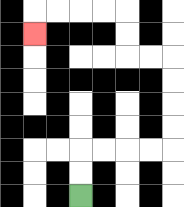{'start': '[3, 8]', 'end': '[1, 1]', 'path_directions': 'U,U,R,R,R,R,U,U,U,U,L,L,U,U,L,L,L,L,D', 'path_coordinates': '[[3, 8], [3, 7], [3, 6], [4, 6], [5, 6], [6, 6], [7, 6], [7, 5], [7, 4], [7, 3], [7, 2], [6, 2], [5, 2], [5, 1], [5, 0], [4, 0], [3, 0], [2, 0], [1, 0], [1, 1]]'}